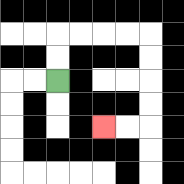{'start': '[2, 3]', 'end': '[4, 5]', 'path_directions': 'U,U,R,R,R,R,D,D,D,D,L,L', 'path_coordinates': '[[2, 3], [2, 2], [2, 1], [3, 1], [4, 1], [5, 1], [6, 1], [6, 2], [6, 3], [6, 4], [6, 5], [5, 5], [4, 5]]'}